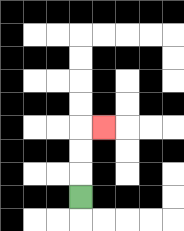{'start': '[3, 8]', 'end': '[4, 5]', 'path_directions': 'U,U,U,R', 'path_coordinates': '[[3, 8], [3, 7], [3, 6], [3, 5], [4, 5]]'}